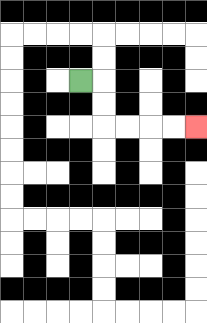{'start': '[3, 3]', 'end': '[8, 5]', 'path_directions': 'R,D,D,R,R,R,R', 'path_coordinates': '[[3, 3], [4, 3], [4, 4], [4, 5], [5, 5], [6, 5], [7, 5], [8, 5]]'}